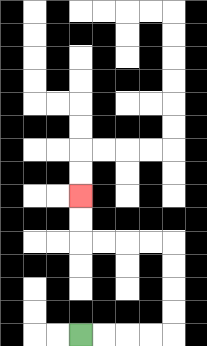{'start': '[3, 14]', 'end': '[3, 8]', 'path_directions': 'R,R,R,R,U,U,U,U,L,L,L,L,U,U', 'path_coordinates': '[[3, 14], [4, 14], [5, 14], [6, 14], [7, 14], [7, 13], [7, 12], [7, 11], [7, 10], [6, 10], [5, 10], [4, 10], [3, 10], [3, 9], [3, 8]]'}